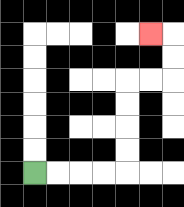{'start': '[1, 7]', 'end': '[6, 1]', 'path_directions': 'R,R,R,R,U,U,U,U,R,R,U,U,L', 'path_coordinates': '[[1, 7], [2, 7], [3, 7], [4, 7], [5, 7], [5, 6], [5, 5], [5, 4], [5, 3], [6, 3], [7, 3], [7, 2], [7, 1], [6, 1]]'}